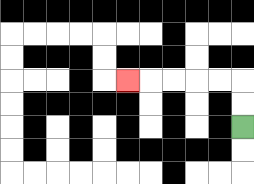{'start': '[10, 5]', 'end': '[5, 3]', 'path_directions': 'U,U,L,L,L,L,L', 'path_coordinates': '[[10, 5], [10, 4], [10, 3], [9, 3], [8, 3], [7, 3], [6, 3], [5, 3]]'}